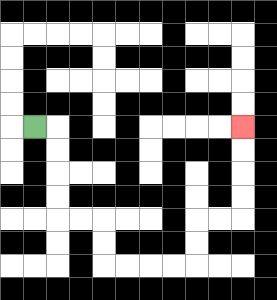{'start': '[1, 5]', 'end': '[10, 5]', 'path_directions': 'R,D,D,D,D,R,R,D,D,R,R,R,R,U,U,R,R,U,U,U,U', 'path_coordinates': '[[1, 5], [2, 5], [2, 6], [2, 7], [2, 8], [2, 9], [3, 9], [4, 9], [4, 10], [4, 11], [5, 11], [6, 11], [7, 11], [8, 11], [8, 10], [8, 9], [9, 9], [10, 9], [10, 8], [10, 7], [10, 6], [10, 5]]'}